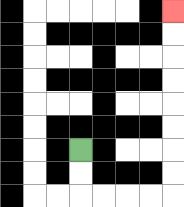{'start': '[3, 6]', 'end': '[7, 0]', 'path_directions': 'D,D,R,R,R,R,U,U,U,U,U,U,U,U', 'path_coordinates': '[[3, 6], [3, 7], [3, 8], [4, 8], [5, 8], [6, 8], [7, 8], [7, 7], [7, 6], [7, 5], [7, 4], [7, 3], [7, 2], [7, 1], [7, 0]]'}